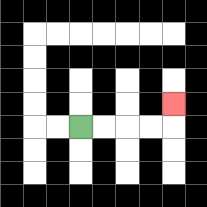{'start': '[3, 5]', 'end': '[7, 4]', 'path_directions': 'R,R,R,R,U', 'path_coordinates': '[[3, 5], [4, 5], [5, 5], [6, 5], [7, 5], [7, 4]]'}